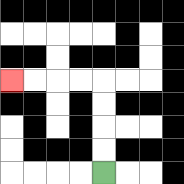{'start': '[4, 7]', 'end': '[0, 3]', 'path_directions': 'U,U,U,U,L,L,L,L', 'path_coordinates': '[[4, 7], [4, 6], [4, 5], [4, 4], [4, 3], [3, 3], [2, 3], [1, 3], [0, 3]]'}